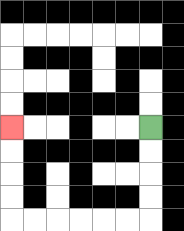{'start': '[6, 5]', 'end': '[0, 5]', 'path_directions': 'D,D,D,D,L,L,L,L,L,L,U,U,U,U', 'path_coordinates': '[[6, 5], [6, 6], [6, 7], [6, 8], [6, 9], [5, 9], [4, 9], [3, 9], [2, 9], [1, 9], [0, 9], [0, 8], [0, 7], [0, 6], [0, 5]]'}